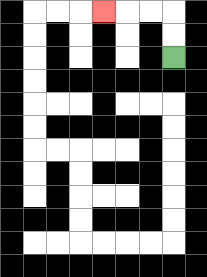{'start': '[7, 2]', 'end': '[4, 0]', 'path_directions': 'U,U,L,L,L', 'path_coordinates': '[[7, 2], [7, 1], [7, 0], [6, 0], [5, 0], [4, 0]]'}